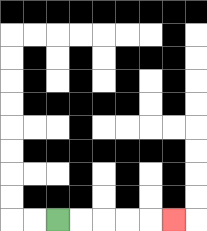{'start': '[2, 9]', 'end': '[7, 9]', 'path_directions': 'R,R,R,R,R', 'path_coordinates': '[[2, 9], [3, 9], [4, 9], [5, 9], [6, 9], [7, 9]]'}